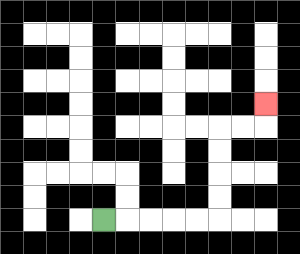{'start': '[4, 9]', 'end': '[11, 4]', 'path_directions': 'R,R,R,R,R,U,U,U,U,R,R,U', 'path_coordinates': '[[4, 9], [5, 9], [6, 9], [7, 9], [8, 9], [9, 9], [9, 8], [9, 7], [9, 6], [9, 5], [10, 5], [11, 5], [11, 4]]'}